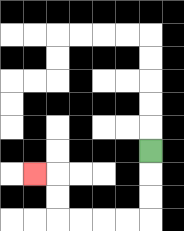{'start': '[6, 6]', 'end': '[1, 7]', 'path_directions': 'D,D,D,L,L,L,L,U,U,L', 'path_coordinates': '[[6, 6], [6, 7], [6, 8], [6, 9], [5, 9], [4, 9], [3, 9], [2, 9], [2, 8], [2, 7], [1, 7]]'}